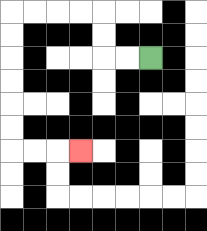{'start': '[6, 2]', 'end': '[3, 6]', 'path_directions': 'L,L,U,U,L,L,L,L,D,D,D,D,D,D,R,R,R', 'path_coordinates': '[[6, 2], [5, 2], [4, 2], [4, 1], [4, 0], [3, 0], [2, 0], [1, 0], [0, 0], [0, 1], [0, 2], [0, 3], [0, 4], [0, 5], [0, 6], [1, 6], [2, 6], [3, 6]]'}